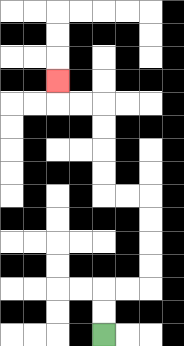{'start': '[4, 14]', 'end': '[2, 3]', 'path_directions': 'U,U,R,R,U,U,U,U,L,L,U,U,U,U,L,L,U', 'path_coordinates': '[[4, 14], [4, 13], [4, 12], [5, 12], [6, 12], [6, 11], [6, 10], [6, 9], [6, 8], [5, 8], [4, 8], [4, 7], [4, 6], [4, 5], [4, 4], [3, 4], [2, 4], [2, 3]]'}